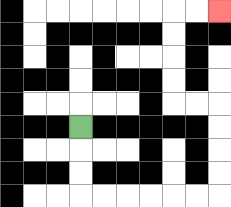{'start': '[3, 5]', 'end': '[9, 0]', 'path_directions': 'D,D,D,R,R,R,R,R,R,U,U,U,U,L,L,U,U,U,U,R,R', 'path_coordinates': '[[3, 5], [3, 6], [3, 7], [3, 8], [4, 8], [5, 8], [6, 8], [7, 8], [8, 8], [9, 8], [9, 7], [9, 6], [9, 5], [9, 4], [8, 4], [7, 4], [7, 3], [7, 2], [7, 1], [7, 0], [8, 0], [9, 0]]'}